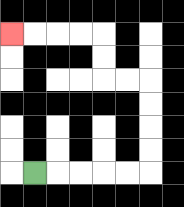{'start': '[1, 7]', 'end': '[0, 1]', 'path_directions': 'R,R,R,R,R,U,U,U,U,L,L,U,U,L,L,L,L', 'path_coordinates': '[[1, 7], [2, 7], [3, 7], [4, 7], [5, 7], [6, 7], [6, 6], [6, 5], [6, 4], [6, 3], [5, 3], [4, 3], [4, 2], [4, 1], [3, 1], [2, 1], [1, 1], [0, 1]]'}